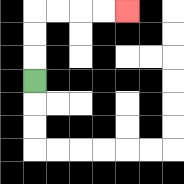{'start': '[1, 3]', 'end': '[5, 0]', 'path_directions': 'U,U,U,R,R,R,R', 'path_coordinates': '[[1, 3], [1, 2], [1, 1], [1, 0], [2, 0], [3, 0], [4, 0], [5, 0]]'}